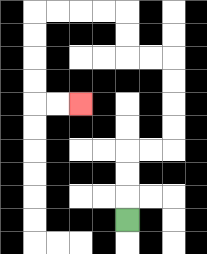{'start': '[5, 9]', 'end': '[3, 4]', 'path_directions': 'U,U,U,R,R,U,U,U,U,L,L,U,U,L,L,L,L,D,D,D,D,R,R', 'path_coordinates': '[[5, 9], [5, 8], [5, 7], [5, 6], [6, 6], [7, 6], [7, 5], [7, 4], [7, 3], [7, 2], [6, 2], [5, 2], [5, 1], [5, 0], [4, 0], [3, 0], [2, 0], [1, 0], [1, 1], [1, 2], [1, 3], [1, 4], [2, 4], [3, 4]]'}